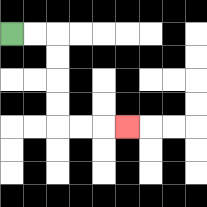{'start': '[0, 1]', 'end': '[5, 5]', 'path_directions': 'R,R,D,D,D,D,R,R,R', 'path_coordinates': '[[0, 1], [1, 1], [2, 1], [2, 2], [2, 3], [2, 4], [2, 5], [3, 5], [4, 5], [5, 5]]'}